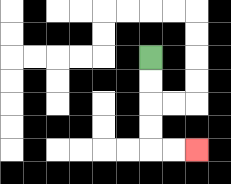{'start': '[6, 2]', 'end': '[8, 6]', 'path_directions': 'D,D,D,D,R,R', 'path_coordinates': '[[6, 2], [6, 3], [6, 4], [6, 5], [6, 6], [7, 6], [8, 6]]'}